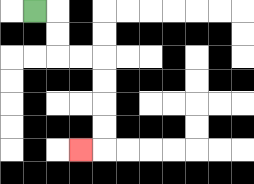{'start': '[1, 0]', 'end': '[3, 6]', 'path_directions': 'R,D,D,R,R,D,D,D,D,L', 'path_coordinates': '[[1, 0], [2, 0], [2, 1], [2, 2], [3, 2], [4, 2], [4, 3], [4, 4], [4, 5], [4, 6], [3, 6]]'}